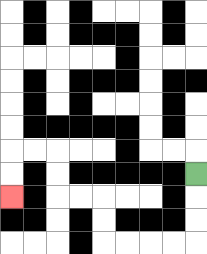{'start': '[8, 7]', 'end': '[0, 8]', 'path_directions': 'D,D,D,L,L,L,L,U,U,L,L,U,U,L,L,D,D', 'path_coordinates': '[[8, 7], [8, 8], [8, 9], [8, 10], [7, 10], [6, 10], [5, 10], [4, 10], [4, 9], [4, 8], [3, 8], [2, 8], [2, 7], [2, 6], [1, 6], [0, 6], [0, 7], [0, 8]]'}